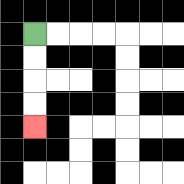{'start': '[1, 1]', 'end': '[1, 5]', 'path_directions': 'D,D,D,D', 'path_coordinates': '[[1, 1], [1, 2], [1, 3], [1, 4], [1, 5]]'}